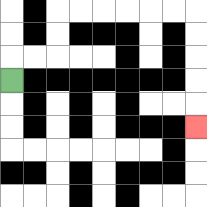{'start': '[0, 3]', 'end': '[8, 5]', 'path_directions': 'U,R,R,U,U,R,R,R,R,R,R,D,D,D,D,D', 'path_coordinates': '[[0, 3], [0, 2], [1, 2], [2, 2], [2, 1], [2, 0], [3, 0], [4, 0], [5, 0], [6, 0], [7, 0], [8, 0], [8, 1], [8, 2], [8, 3], [8, 4], [8, 5]]'}